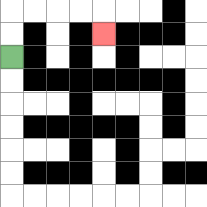{'start': '[0, 2]', 'end': '[4, 1]', 'path_directions': 'U,U,R,R,R,R,D', 'path_coordinates': '[[0, 2], [0, 1], [0, 0], [1, 0], [2, 0], [3, 0], [4, 0], [4, 1]]'}